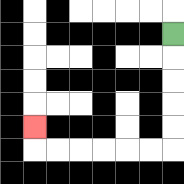{'start': '[7, 1]', 'end': '[1, 5]', 'path_directions': 'D,D,D,D,D,L,L,L,L,L,L,U', 'path_coordinates': '[[7, 1], [7, 2], [7, 3], [7, 4], [7, 5], [7, 6], [6, 6], [5, 6], [4, 6], [3, 6], [2, 6], [1, 6], [1, 5]]'}